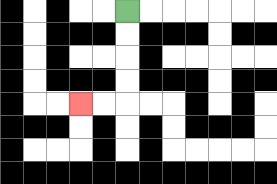{'start': '[5, 0]', 'end': '[3, 4]', 'path_directions': 'D,D,D,D,L,L', 'path_coordinates': '[[5, 0], [5, 1], [5, 2], [5, 3], [5, 4], [4, 4], [3, 4]]'}